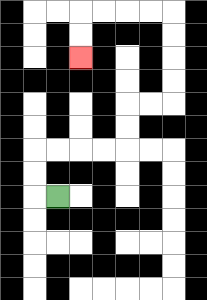{'start': '[2, 8]', 'end': '[3, 2]', 'path_directions': 'L,U,U,R,R,R,R,U,U,R,R,U,U,U,U,L,L,L,L,D,D', 'path_coordinates': '[[2, 8], [1, 8], [1, 7], [1, 6], [2, 6], [3, 6], [4, 6], [5, 6], [5, 5], [5, 4], [6, 4], [7, 4], [7, 3], [7, 2], [7, 1], [7, 0], [6, 0], [5, 0], [4, 0], [3, 0], [3, 1], [3, 2]]'}